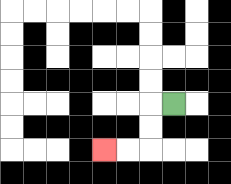{'start': '[7, 4]', 'end': '[4, 6]', 'path_directions': 'L,D,D,L,L', 'path_coordinates': '[[7, 4], [6, 4], [6, 5], [6, 6], [5, 6], [4, 6]]'}